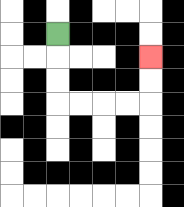{'start': '[2, 1]', 'end': '[6, 2]', 'path_directions': 'D,D,D,R,R,R,R,U,U', 'path_coordinates': '[[2, 1], [2, 2], [2, 3], [2, 4], [3, 4], [4, 4], [5, 4], [6, 4], [6, 3], [6, 2]]'}